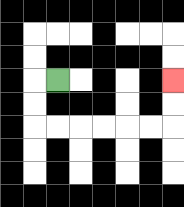{'start': '[2, 3]', 'end': '[7, 3]', 'path_directions': 'L,D,D,R,R,R,R,R,R,U,U', 'path_coordinates': '[[2, 3], [1, 3], [1, 4], [1, 5], [2, 5], [3, 5], [4, 5], [5, 5], [6, 5], [7, 5], [7, 4], [7, 3]]'}